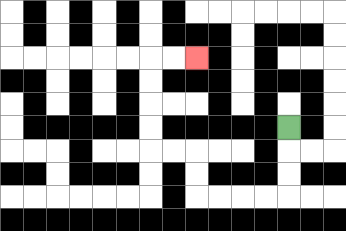{'start': '[12, 5]', 'end': '[8, 2]', 'path_directions': 'D,D,D,L,L,L,L,U,U,L,L,U,U,U,U,R,R', 'path_coordinates': '[[12, 5], [12, 6], [12, 7], [12, 8], [11, 8], [10, 8], [9, 8], [8, 8], [8, 7], [8, 6], [7, 6], [6, 6], [6, 5], [6, 4], [6, 3], [6, 2], [7, 2], [8, 2]]'}